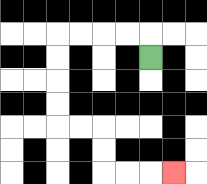{'start': '[6, 2]', 'end': '[7, 7]', 'path_directions': 'U,L,L,L,L,D,D,D,D,R,R,D,D,R,R,R', 'path_coordinates': '[[6, 2], [6, 1], [5, 1], [4, 1], [3, 1], [2, 1], [2, 2], [2, 3], [2, 4], [2, 5], [3, 5], [4, 5], [4, 6], [4, 7], [5, 7], [6, 7], [7, 7]]'}